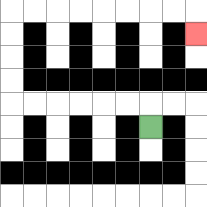{'start': '[6, 5]', 'end': '[8, 1]', 'path_directions': 'U,L,L,L,L,L,L,U,U,U,U,R,R,R,R,R,R,R,R,D', 'path_coordinates': '[[6, 5], [6, 4], [5, 4], [4, 4], [3, 4], [2, 4], [1, 4], [0, 4], [0, 3], [0, 2], [0, 1], [0, 0], [1, 0], [2, 0], [3, 0], [4, 0], [5, 0], [6, 0], [7, 0], [8, 0], [8, 1]]'}